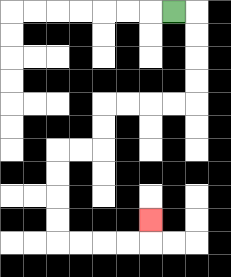{'start': '[7, 0]', 'end': '[6, 9]', 'path_directions': 'R,D,D,D,D,L,L,L,L,D,D,L,L,D,D,D,D,R,R,R,R,U', 'path_coordinates': '[[7, 0], [8, 0], [8, 1], [8, 2], [8, 3], [8, 4], [7, 4], [6, 4], [5, 4], [4, 4], [4, 5], [4, 6], [3, 6], [2, 6], [2, 7], [2, 8], [2, 9], [2, 10], [3, 10], [4, 10], [5, 10], [6, 10], [6, 9]]'}